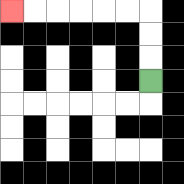{'start': '[6, 3]', 'end': '[0, 0]', 'path_directions': 'U,U,U,L,L,L,L,L,L', 'path_coordinates': '[[6, 3], [6, 2], [6, 1], [6, 0], [5, 0], [4, 0], [3, 0], [2, 0], [1, 0], [0, 0]]'}